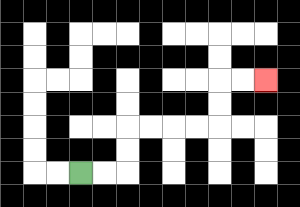{'start': '[3, 7]', 'end': '[11, 3]', 'path_directions': 'R,R,U,U,R,R,R,R,U,U,R,R', 'path_coordinates': '[[3, 7], [4, 7], [5, 7], [5, 6], [5, 5], [6, 5], [7, 5], [8, 5], [9, 5], [9, 4], [9, 3], [10, 3], [11, 3]]'}